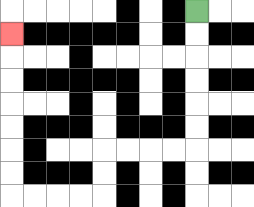{'start': '[8, 0]', 'end': '[0, 1]', 'path_directions': 'D,D,D,D,D,D,L,L,L,L,D,D,L,L,L,L,U,U,U,U,U,U,U', 'path_coordinates': '[[8, 0], [8, 1], [8, 2], [8, 3], [8, 4], [8, 5], [8, 6], [7, 6], [6, 6], [5, 6], [4, 6], [4, 7], [4, 8], [3, 8], [2, 8], [1, 8], [0, 8], [0, 7], [0, 6], [0, 5], [0, 4], [0, 3], [0, 2], [0, 1]]'}